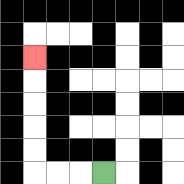{'start': '[4, 7]', 'end': '[1, 2]', 'path_directions': 'L,L,L,U,U,U,U,U', 'path_coordinates': '[[4, 7], [3, 7], [2, 7], [1, 7], [1, 6], [1, 5], [1, 4], [1, 3], [1, 2]]'}